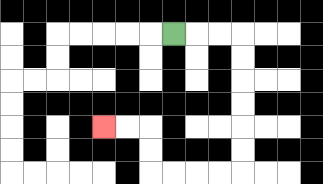{'start': '[7, 1]', 'end': '[4, 5]', 'path_directions': 'R,R,R,D,D,D,D,D,D,L,L,L,L,U,U,L,L', 'path_coordinates': '[[7, 1], [8, 1], [9, 1], [10, 1], [10, 2], [10, 3], [10, 4], [10, 5], [10, 6], [10, 7], [9, 7], [8, 7], [7, 7], [6, 7], [6, 6], [6, 5], [5, 5], [4, 5]]'}